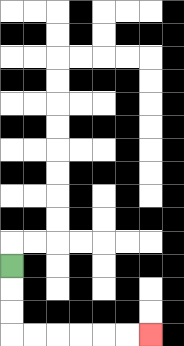{'start': '[0, 11]', 'end': '[6, 14]', 'path_directions': 'D,D,D,R,R,R,R,R,R', 'path_coordinates': '[[0, 11], [0, 12], [0, 13], [0, 14], [1, 14], [2, 14], [3, 14], [4, 14], [5, 14], [6, 14]]'}